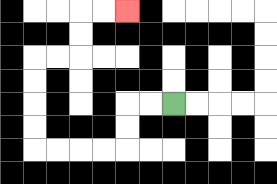{'start': '[7, 4]', 'end': '[5, 0]', 'path_directions': 'L,L,D,D,L,L,L,L,U,U,U,U,R,R,U,U,R,R', 'path_coordinates': '[[7, 4], [6, 4], [5, 4], [5, 5], [5, 6], [4, 6], [3, 6], [2, 6], [1, 6], [1, 5], [1, 4], [1, 3], [1, 2], [2, 2], [3, 2], [3, 1], [3, 0], [4, 0], [5, 0]]'}